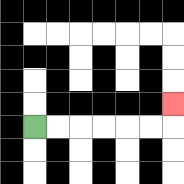{'start': '[1, 5]', 'end': '[7, 4]', 'path_directions': 'R,R,R,R,R,R,U', 'path_coordinates': '[[1, 5], [2, 5], [3, 5], [4, 5], [5, 5], [6, 5], [7, 5], [7, 4]]'}